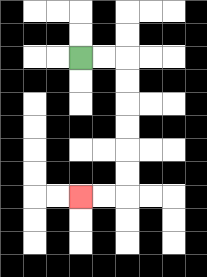{'start': '[3, 2]', 'end': '[3, 8]', 'path_directions': 'R,R,D,D,D,D,D,D,L,L', 'path_coordinates': '[[3, 2], [4, 2], [5, 2], [5, 3], [5, 4], [5, 5], [5, 6], [5, 7], [5, 8], [4, 8], [3, 8]]'}